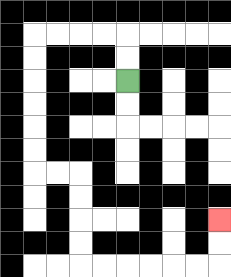{'start': '[5, 3]', 'end': '[9, 9]', 'path_directions': 'U,U,L,L,L,L,D,D,D,D,D,D,R,R,D,D,D,D,R,R,R,R,R,R,U,U', 'path_coordinates': '[[5, 3], [5, 2], [5, 1], [4, 1], [3, 1], [2, 1], [1, 1], [1, 2], [1, 3], [1, 4], [1, 5], [1, 6], [1, 7], [2, 7], [3, 7], [3, 8], [3, 9], [3, 10], [3, 11], [4, 11], [5, 11], [6, 11], [7, 11], [8, 11], [9, 11], [9, 10], [9, 9]]'}